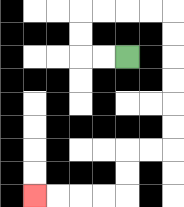{'start': '[5, 2]', 'end': '[1, 8]', 'path_directions': 'L,L,U,U,R,R,R,R,D,D,D,D,D,D,L,L,D,D,L,L,L,L', 'path_coordinates': '[[5, 2], [4, 2], [3, 2], [3, 1], [3, 0], [4, 0], [5, 0], [6, 0], [7, 0], [7, 1], [7, 2], [7, 3], [7, 4], [7, 5], [7, 6], [6, 6], [5, 6], [5, 7], [5, 8], [4, 8], [3, 8], [2, 8], [1, 8]]'}